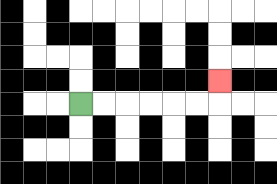{'start': '[3, 4]', 'end': '[9, 3]', 'path_directions': 'R,R,R,R,R,R,U', 'path_coordinates': '[[3, 4], [4, 4], [5, 4], [6, 4], [7, 4], [8, 4], [9, 4], [9, 3]]'}